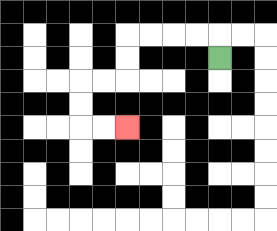{'start': '[9, 2]', 'end': '[5, 5]', 'path_directions': 'U,L,L,L,L,D,D,L,L,D,D,R,R', 'path_coordinates': '[[9, 2], [9, 1], [8, 1], [7, 1], [6, 1], [5, 1], [5, 2], [5, 3], [4, 3], [3, 3], [3, 4], [3, 5], [4, 5], [5, 5]]'}